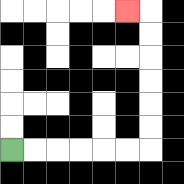{'start': '[0, 6]', 'end': '[5, 0]', 'path_directions': 'R,R,R,R,R,R,U,U,U,U,U,U,L', 'path_coordinates': '[[0, 6], [1, 6], [2, 6], [3, 6], [4, 6], [5, 6], [6, 6], [6, 5], [6, 4], [6, 3], [6, 2], [6, 1], [6, 0], [5, 0]]'}